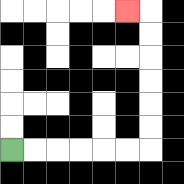{'start': '[0, 6]', 'end': '[5, 0]', 'path_directions': 'R,R,R,R,R,R,U,U,U,U,U,U,L', 'path_coordinates': '[[0, 6], [1, 6], [2, 6], [3, 6], [4, 6], [5, 6], [6, 6], [6, 5], [6, 4], [6, 3], [6, 2], [6, 1], [6, 0], [5, 0]]'}